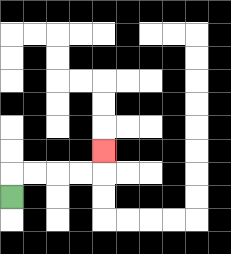{'start': '[0, 8]', 'end': '[4, 6]', 'path_directions': 'U,R,R,R,R,U', 'path_coordinates': '[[0, 8], [0, 7], [1, 7], [2, 7], [3, 7], [4, 7], [4, 6]]'}